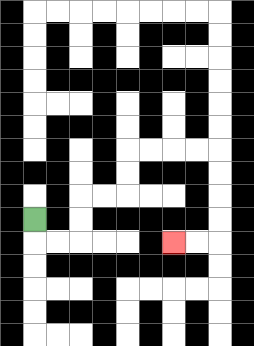{'start': '[1, 9]', 'end': '[7, 10]', 'path_directions': 'D,R,R,U,U,R,R,U,U,R,R,R,R,D,D,D,D,L,L', 'path_coordinates': '[[1, 9], [1, 10], [2, 10], [3, 10], [3, 9], [3, 8], [4, 8], [5, 8], [5, 7], [5, 6], [6, 6], [7, 6], [8, 6], [9, 6], [9, 7], [9, 8], [9, 9], [9, 10], [8, 10], [7, 10]]'}